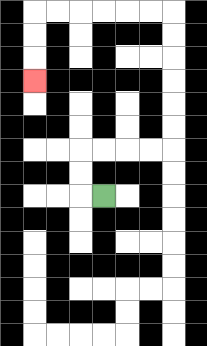{'start': '[4, 8]', 'end': '[1, 3]', 'path_directions': 'L,U,U,R,R,R,R,U,U,U,U,U,U,L,L,L,L,L,L,D,D,D', 'path_coordinates': '[[4, 8], [3, 8], [3, 7], [3, 6], [4, 6], [5, 6], [6, 6], [7, 6], [7, 5], [7, 4], [7, 3], [7, 2], [7, 1], [7, 0], [6, 0], [5, 0], [4, 0], [3, 0], [2, 0], [1, 0], [1, 1], [1, 2], [1, 3]]'}